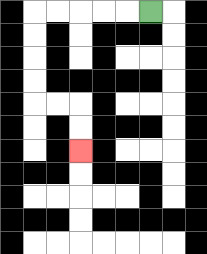{'start': '[6, 0]', 'end': '[3, 6]', 'path_directions': 'L,L,L,L,L,D,D,D,D,R,R,D,D', 'path_coordinates': '[[6, 0], [5, 0], [4, 0], [3, 0], [2, 0], [1, 0], [1, 1], [1, 2], [1, 3], [1, 4], [2, 4], [3, 4], [3, 5], [3, 6]]'}